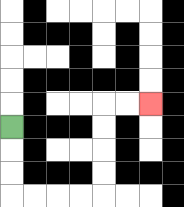{'start': '[0, 5]', 'end': '[6, 4]', 'path_directions': 'D,D,D,R,R,R,R,U,U,U,U,R,R', 'path_coordinates': '[[0, 5], [0, 6], [0, 7], [0, 8], [1, 8], [2, 8], [3, 8], [4, 8], [4, 7], [4, 6], [4, 5], [4, 4], [5, 4], [6, 4]]'}